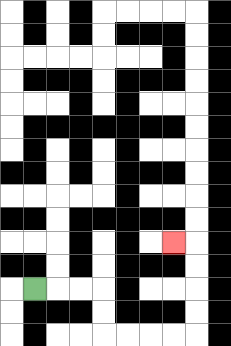{'start': '[1, 12]', 'end': '[7, 10]', 'path_directions': 'R,R,R,D,D,R,R,R,R,U,U,U,U,L', 'path_coordinates': '[[1, 12], [2, 12], [3, 12], [4, 12], [4, 13], [4, 14], [5, 14], [6, 14], [7, 14], [8, 14], [8, 13], [8, 12], [8, 11], [8, 10], [7, 10]]'}